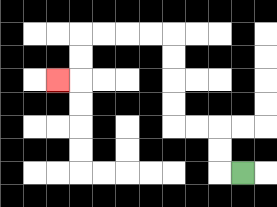{'start': '[10, 7]', 'end': '[2, 3]', 'path_directions': 'L,U,U,L,L,U,U,U,U,L,L,L,L,D,D,L', 'path_coordinates': '[[10, 7], [9, 7], [9, 6], [9, 5], [8, 5], [7, 5], [7, 4], [7, 3], [7, 2], [7, 1], [6, 1], [5, 1], [4, 1], [3, 1], [3, 2], [3, 3], [2, 3]]'}